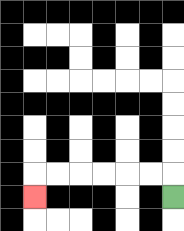{'start': '[7, 8]', 'end': '[1, 8]', 'path_directions': 'U,L,L,L,L,L,L,D', 'path_coordinates': '[[7, 8], [7, 7], [6, 7], [5, 7], [4, 7], [3, 7], [2, 7], [1, 7], [1, 8]]'}